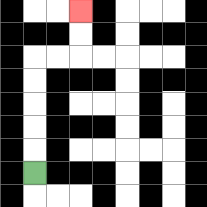{'start': '[1, 7]', 'end': '[3, 0]', 'path_directions': 'U,U,U,U,U,R,R,U,U', 'path_coordinates': '[[1, 7], [1, 6], [1, 5], [1, 4], [1, 3], [1, 2], [2, 2], [3, 2], [3, 1], [3, 0]]'}